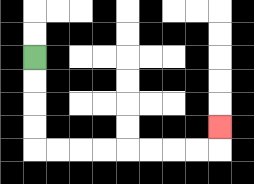{'start': '[1, 2]', 'end': '[9, 5]', 'path_directions': 'D,D,D,D,R,R,R,R,R,R,R,R,U', 'path_coordinates': '[[1, 2], [1, 3], [1, 4], [1, 5], [1, 6], [2, 6], [3, 6], [4, 6], [5, 6], [6, 6], [7, 6], [8, 6], [9, 6], [9, 5]]'}